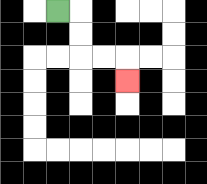{'start': '[2, 0]', 'end': '[5, 3]', 'path_directions': 'R,D,D,R,R,D', 'path_coordinates': '[[2, 0], [3, 0], [3, 1], [3, 2], [4, 2], [5, 2], [5, 3]]'}